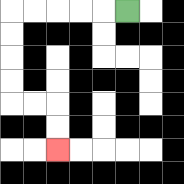{'start': '[5, 0]', 'end': '[2, 6]', 'path_directions': 'L,L,L,L,L,D,D,D,D,R,R,D,D', 'path_coordinates': '[[5, 0], [4, 0], [3, 0], [2, 0], [1, 0], [0, 0], [0, 1], [0, 2], [0, 3], [0, 4], [1, 4], [2, 4], [2, 5], [2, 6]]'}